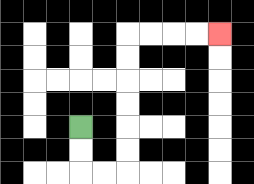{'start': '[3, 5]', 'end': '[9, 1]', 'path_directions': 'D,D,R,R,U,U,U,U,U,U,R,R,R,R', 'path_coordinates': '[[3, 5], [3, 6], [3, 7], [4, 7], [5, 7], [5, 6], [5, 5], [5, 4], [5, 3], [5, 2], [5, 1], [6, 1], [7, 1], [8, 1], [9, 1]]'}